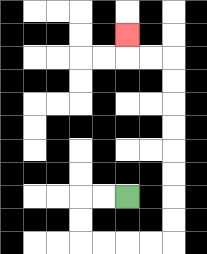{'start': '[5, 8]', 'end': '[5, 1]', 'path_directions': 'L,L,D,D,R,R,R,R,U,U,U,U,U,U,U,U,L,L,U', 'path_coordinates': '[[5, 8], [4, 8], [3, 8], [3, 9], [3, 10], [4, 10], [5, 10], [6, 10], [7, 10], [7, 9], [7, 8], [7, 7], [7, 6], [7, 5], [7, 4], [7, 3], [7, 2], [6, 2], [5, 2], [5, 1]]'}